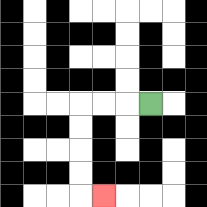{'start': '[6, 4]', 'end': '[4, 8]', 'path_directions': 'L,L,L,D,D,D,D,R', 'path_coordinates': '[[6, 4], [5, 4], [4, 4], [3, 4], [3, 5], [3, 6], [3, 7], [3, 8], [4, 8]]'}